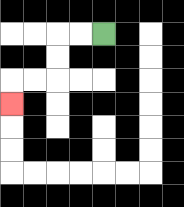{'start': '[4, 1]', 'end': '[0, 4]', 'path_directions': 'L,L,D,D,L,L,D', 'path_coordinates': '[[4, 1], [3, 1], [2, 1], [2, 2], [2, 3], [1, 3], [0, 3], [0, 4]]'}